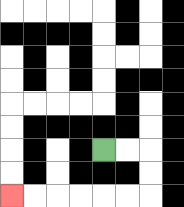{'start': '[4, 6]', 'end': '[0, 8]', 'path_directions': 'R,R,D,D,L,L,L,L,L,L', 'path_coordinates': '[[4, 6], [5, 6], [6, 6], [6, 7], [6, 8], [5, 8], [4, 8], [3, 8], [2, 8], [1, 8], [0, 8]]'}